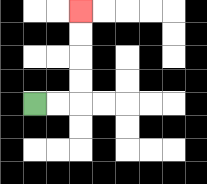{'start': '[1, 4]', 'end': '[3, 0]', 'path_directions': 'R,R,U,U,U,U', 'path_coordinates': '[[1, 4], [2, 4], [3, 4], [3, 3], [3, 2], [3, 1], [3, 0]]'}